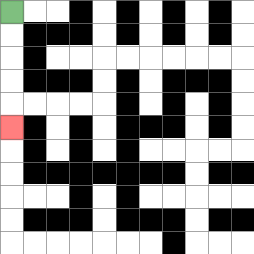{'start': '[0, 0]', 'end': '[0, 5]', 'path_directions': 'D,D,D,D,D', 'path_coordinates': '[[0, 0], [0, 1], [0, 2], [0, 3], [0, 4], [0, 5]]'}